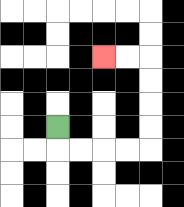{'start': '[2, 5]', 'end': '[4, 2]', 'path_directions': 'D,R,R,R,R,U,U,U,U,L,L', 'path_coordinates': '[[2, 5], [2, 6], [3, 6], [4, 6], [5, 6], [6, 6], [6, 5], [6, 4], [6, 3], [6, 2], [5, 2], [4, 2]]'}